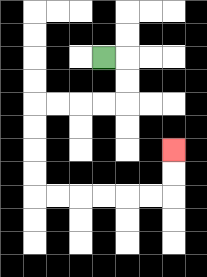{'start': '[4, 2]', 'end': '[7, 6]', 'path_directions': 'R,D,D,L,L,L,L,D,D,D,D,R,R,R,R,R,R,U,U', 'path_coordinates': '[[4, 2], [5, 2], [5, 3], [5, 4], [4, 4], [3, 4], [2, 4], [1, 4], [1, 5], [1, 6], [1, 7], [1, 8], [2, 8], [3, 8], [4, 8], [5, 8], [6, 8], [7, 8], [7, 7], [7, 6]]'}